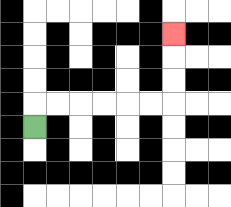{'start': '[1, 5]', 'end': '[7, 1]', 'path_directions': 'U,R,R,R,R,R,R,U,U,U', 'path_coordinates': '[[1, 5], [1, 4], [2, 4], [3, 4], [4, 4], [5, 4], [6, 4], [7, 4], [7, 3], [7, 2], [7, 1]]'}